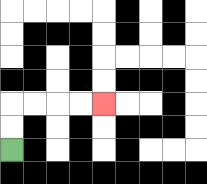{'start': '[0, 6]', 'end': '[4, 4]', 'path_directions': 'U,U,R,R,R,R', 'path_coordinates': '[[0, 6], [0, 5], [0, 4], [1, 4], [2, 4], [3, 4], [4, 4]]'}